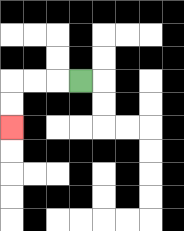{'start': '[3, 3]', 'end': '[0, 5]', 'path_directions': 'L,L,L,D,D', 'path_coordinates': '[[3, 3], [2, 3], [1, 3], [0, 3], [0, 4], [0, 5]]'}